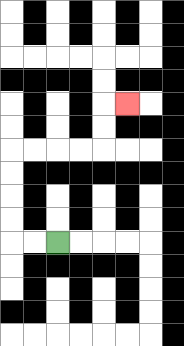{'start': '[2, 10]', 'end': '[5, 4]', 'path_directions': 'L,L,U,U,U,U,R,R,R,R,U,U,R', 'path_coordinates': '[[2, 10], [1, 10], [0, 10], [0, 9], [0, 8], [0, 7], [0, 6], [1, 6], [2, 6], [3, 6], [4, 6], [4, 5], [4, 4], [5, 4]]'}